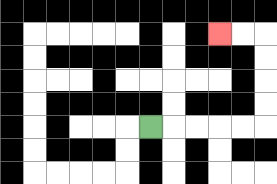{'start': '[6, 5]', 'end': '[9, 1]', 'path_directions': 'R,R,R,R,R,U,U,U,U,L,L', 'path_coordinates': '[[6, 5], [7, 5], [8, 5], [9, 5], [10, 5], [11, 5], [11, 4], [11, 3], [11, 2], [11, 1], [10, 1], [9, 1]]'}